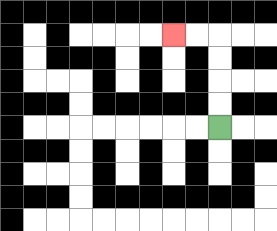{'start': '[9, 5]', 'end': '[7, 1]', 'path_directions': 'U,U,U,U,L,L', 'path_coordinates': '[[9, 5], [9, 4], [9, 3], [9, 2], [9, 1], [8, 1], [7, 1]]'}